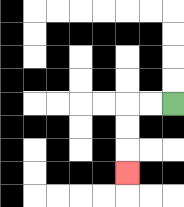{'start': '[7, 4]', 'end': '[5, 7]', 'path_directions': 'L,L,D,D,D', 'path_coordinates': '[[7, 4], [6, 4], [5, 4], [5, 5], [5, 6], [5, 7]]'}